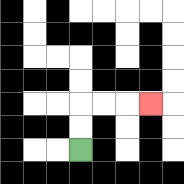{'start': '[3, 6]', 'end': '[6, 4]', 'path_directions': 'U,U,R,R,R', 'path_coordinates': '[[3, 6], [3, 5], [3, 4], [4, 4], [5, 4], [6, 4]]'}